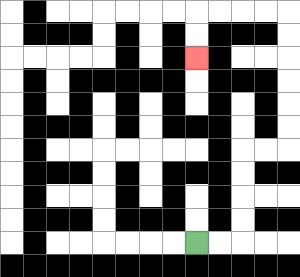{'start': '[8, 10]', 'end': '[8, 2]', 'path_directions': 'R,R,U,U,U,U,R,R,U,U,U,U,U,U,L,L,L,L,D,D', 'path_coordinates': '[[8, 10], [9, 10], [10, 10], [10, 9], [10, 8], [10, 7], [10, 6], [11, 6], [12, 6], [12, 5], [12, 4], [12, 3], [12, 2], [12, 1], [12, 0], [11, 0], [10, 0], [9, 0], [8, 0], [8, 1], [8, 2]]'}